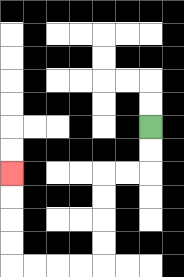{'start': '[6, 5]', 'end': '[0, 7]', 'path_directions': 'D,D,L,L,D,D,D,D,L,L,L,L,U,U,U,U', 'path_coordinates': '[[6, 5], [6, 6], [6, 7], [5, 7], [4, 7], [4, 8], [4, 9], [4, 10], [4, 11], [3, 11], [2, 11], [1, 11], [0, 11], [0, 10], [0, 9], [0, 8], [0, 7]]'}